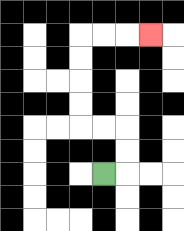{'start': '[4, 7]', 'end': '[6, 1]', 'path_directions': 'R,U,U,L,L,U,U,U,U,R,R,R', 'path_coordinates': '[[4, 7], [5, 7], [5, 6], [5, 5], [4, 5], [3, 5], [3, 4], [3, 3], [3, 2], [3, 1], [4, 1], [5, 1], [6, 1]]'}